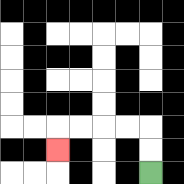{'start': '[6, 7]', 'end': '[2, 6]', 'path_directions': 'U,U,L,L,L,L,D', 'path_coordinates': '[[6, 7], [6, 6], [6, 5], [5, 5], [4, 5], [3, 5], [2, 5], [2, 6]]'}